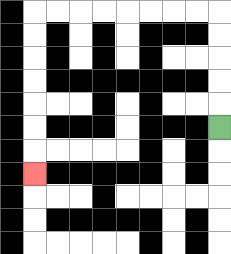{'start': '[9, 5]', 'end': '[1, 7]', 'path_directions': 'U,U,U,U,U,L,L,L,L,L,L,L,L,D,D,D,D,D,D,D', 'path_coordinates': '[[9, 5], [9, 4], [9, 3], [9, 2], [9, 1], [9, 0], [8, 0], [7, 0], [6, 0], [5, 0], [4, 0], [3, 0], [2, 0], [1, 0], [1, 1], [1, 2], [1, 3], [1, 4], [1, 5], [1, 6], [1, 7]]'}